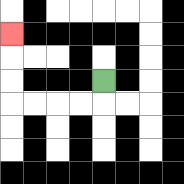{'start': '[4, 3]', 'end': '[0, 1]', 'path_directions': 'D,L,L,L,L,U,U,U', 'path_coordinates': '[[4, 3], [4, 4], [3, 4], [2, 4], [1, 4], [0, 4], [0, 3], [0, 2], [0, 1]]'}